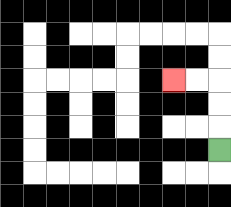{'start': '[9, 6]', 'end': '[7, 3]', 'path_directions': 'U,U,U,L,L', 'path_coordinates': '[[9, 6], [9, 5], [9, 4], [9, 3], [8, 3], [7, 3]]'}